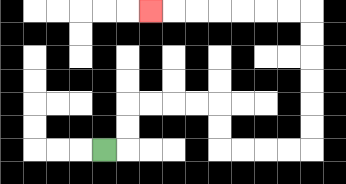{'start': '[4, 6]', 'end': '[6, 0]', 'path_directions': 'R,U,U,R,R,R,R,D,D,R,R,R,R,U,U,U,U,U,U,L,L,L,L,L,L,L', 'path_coordinates': '[[4, 6], [5, 6], [5, 5], [5, 4], [6, 4], [7, 4], [8, 4], [9, 4], [9, 5], [9, 6], [10, 6], [11, 6], [12, 6], [13, 6], [13, 5], [13, 4], [13, 3], [13, 2], [13, 1], [13, 0], [12, 0], [11, 0], [10, 0], [9, 0], [8, 0], [7, 0], [6, 0]]'}